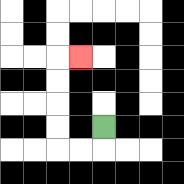{'start': '[4, 5]', 'end': '[3, 2]', 'path_directions': 'D,L,L,U,U,U,U,R', 'path_coordinates': '[[4, 5], [4, 6], [3, 6], [2, 6], [2, 5], [2, 4], [2, 3], [2, 2], [3, 2]]'}